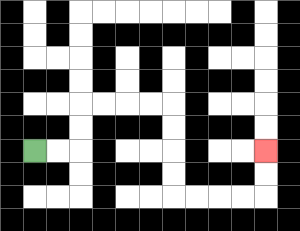{'start': '[1, 6]', 'end': '[11, 6]', 'path_directions': 'R,R,U,U,R,R,R,R,D,D,D,D,R,R,R,R,U,U', 'path_coordinates': '[[1, 6], [2, 6], [3, 6], [3, 5], [3, 4], [4, 4], [5, 4], [6, 4], [7, 4], [7, 5], [7, 6], [7, 7], [7, 8], [8, 8], [9, 8], [10, 8], [11, 8], [11, 7], [11, 6]]'}